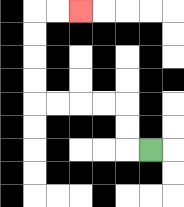{'start': '[6, 6]', 'end': '[3, 0]', 'path_directions': 'L,U,U,L,L,L,L,U,U,U,U,R,R', 'path_coordinates': '[[6, 6], [5, 6], [5, 5], [5, 4], [4, 4], [3, 4], [2, 4], [1, 4], [1, 3], [1, 2], [1, 1], [1, 0], [2, 0], [3, 0]]'}